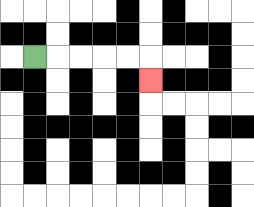{'start': '[1, 2]', 'end': '[6, 3]', 'path_directions': 'R,R,R,R,R,D', 'path_coordinates': '[[1, 2], [2, 2], [3, 2], [4, 2], [5, 2], [6, 2], [6, 3]]'}